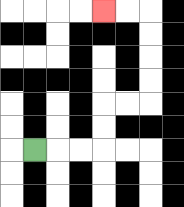{'start': '[1, 6]', 'end': '[4, 0]', 'path_directions': 'R,R,R,U,U,R,R,U,U,U,U,L,L', 'path_coordinates': '[[1, 6], [2, 6], [3, 6], [4, 6], [4, 5], [4, 4], [5, 4], [6, 4], [6, 3], [6, 2], [6, 1], [6, 0], [5, 0], [4, 0]]'}